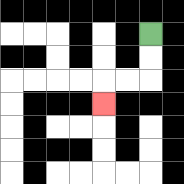{'start': '[6, 1]', 'end': '[4, 4]', 'path_directions': 'D,D,L,L,D', 'path_coordinates': '[[6, 1], [6, 2], [6, 3], [5, 3], [4, 3], [4, 4]]'}